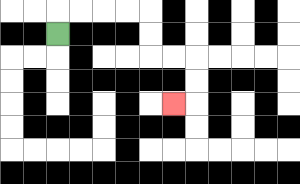{'start': '[2, 1]', 'end': '[7, 4]', 'path_directions': 'U,R,R,R,R,D,D,R,R,D,D,L', 'path_coordinates': '[[2, 1], [2, 0], [3, 0], [4, 0], [5, 0], [6, 0], [6, 1], [6, 2], [7, 2], [8, 2], [8, 3], [8, 4], [7, 4]]'}